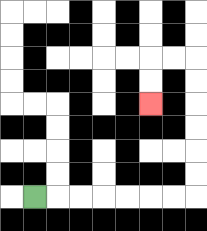{'start': '[1, 8]', 'end': '[6, 4]', 'path_directions': 'R,R,R,R,R,R,R,U,U,U,U,U,U,L,L,D,D', 'path_coordinates': '[[1, 8], [2, 8], [3, 8], [4, 8], [5, 8], [6, 8], [7, 8], [8, 8], [8, 7], [8, 6], [8, 5], [8, 4], [8, 3], [8, 2], [7, 2], [6, 2], [6, 3], [6, 4]]'}